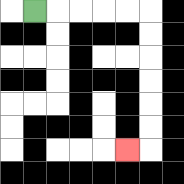{'start': '[1, 0]', 'end': '[5, 6]', 'path_directions': 'R,R,R,R,R,D,D,D,D,D,D,L', 'path_coordinates': '[[1, 0], [2, 0], [3, 0], [4, 0], [5, 0], [6, 0], [6, 1], [6, 2], [6, 3], [6, 4], [6, 5], [6, 6], [5, 6]]'}